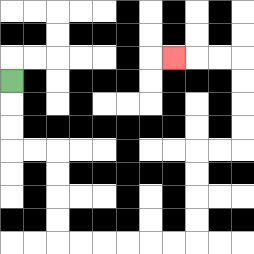{'start': '[0, 3]', 'end': '[7, 2]', 'path_directions': 'D,D,D,R,R,D,D,D,D,R,R,R,R,R,R,U,U,U,U,R,R,U,U,U,U,L,L,L', 'path_coordinates': '[[0, 3], [0, 4], [0, 5], [0, 6], [1, 6], [2, 6], [2, 7], [2, 8], [2, 9], [2, 10], [3, 10], [4, 10], [5, 10], [6, 10], [7, 10], [8, 10], [8, 9], [8, 8], [8, 7], [8, 6], [9, 6], [10, 6], [10, 5], [10, 4], [10, 3], [10, 2], [9, 2], [8, 2], [7, 2]]'}